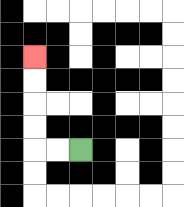{'start': '[3, 6]', 'end': '[1, 2]', 'path_directions': 'L,L,U,U,U,U', 'path_coordinates': '[[3, 6], [2, 6], [1, 6], [1, 5], [1, 4], [1, 3], [1, 2]]'}